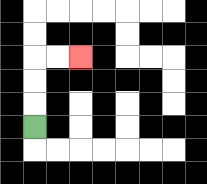{'start': '[1, 5]', 'end': '[3, 2]', 'path_directions': 'U,U,U,R,R', 'path_coordinates': '[[1, 5], [1, 4], [1, 3], [1, 2], [2, 2], [3, 2]]'}